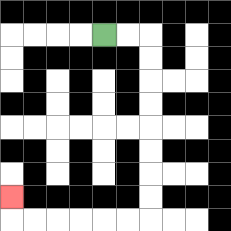{'start': '[4, 1]', 'end': '[0, 8]', 'path_directions': 'R,R,D,D,D,D,D,D,D,D,L,L,L,L,L,L,U', 'path_coordinates': '[[4, 1], [5, 1], [6, 1], [6, 2], [6, 3], [6, 4], [6, 5], [6, 6], [6, 7], [6, 8], [6, 9], [5, 9], [4, 9], [3, 9], [2, 9], [1, 9], [0, 9], [0, 8]]'}